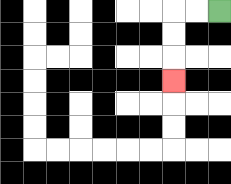{'start': '[9, 0]', 'end': '[7, 3]', 'path_directions': 'L,L,D,D,D', 'path_coordinates': '[[9, 0], [8, 0], [7, 0], [7, 1], [7, 2], [7, 3]]'}